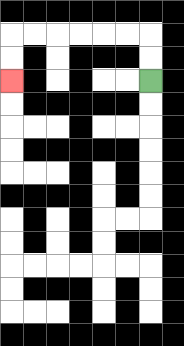{'start': '[6, 3]', 'end': '[0, 3]', 'path_directions': 'U,U,L,L,L,L,L,L,D,D', 'path_coordinates': '[[6, 3], [6, 2], [6, 1], [5, 1], [4, 1], [3, 1], [2, 1], [1, 1], [0, 1], [0, 2], [0, 3]]'}